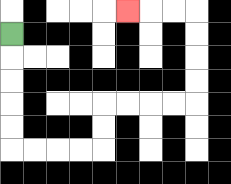{'start': '[0, 1]', 'end': '[5, 0]', 'path_directions': 'D,D,D,D,D,R,R,R,R,U,U,R,R,R,R,U,U,U,U,L,L,L', 'path_coordinates': '[[0, 1], [0, 2], [0, 3], [0, 4], [0, 5], [0, 6], [1, 6], [2, 6], [3, 6], [4, 6], [4, 5], [4, 4], [5, 4], [6, 4], [7, 4], [8, 4], [8, 3], [8, 2], [8, 1], [8, 0], [7, 0], [6, 0], [5, 0]]'}